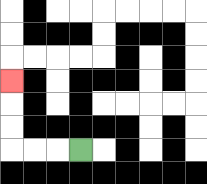{'start': '[3, 6]', 'end': '[0, 3]', 'path_directions': 'L,L,L,U,U,U', 'path_coordinates': '[[3, 6], [2, 6], [1, 6], [0, 6], [0, 5], [0, 4], [0, 3]]'}